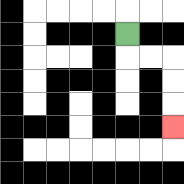{'start': '[5, 1]', 'end': '[7, 5]', 'path_directions': 'D,R,R,D,D,D', 'path_coordinates': '[[5, 1], [5, 2], [6, 2], [7, 2], [7, 3], [7, 4], [7, 5]]'}